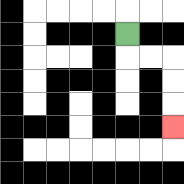{'start': '[5, 1]', 'end': '[7, 5]', 'path_directions': 'D,R,R,D,D,D', 'path_coordinates': '[[5, 1], [5, 2], [6, 2], [7, 2], [7, 3], [7, 4], [7, 5]]'}